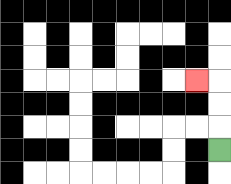{'start': '[9, 6]', 'end': '[8, 3]', 'path_directions': 'U,U,U,L', 'path_coordinates': '[[9, 6], [9, 5], [9, 4], [9, 3], [8, 3]]'}